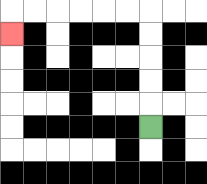{'start': '[6, 5]', 'end': '[0, 1]', 'path_directions': 'U,U,U,U,U,L,L,L,L,L,L,D', 'path_coordinates': '[[6, 5], [6, 4], [6, 3], [6, 2], [6, 1], [6, 0], [5, 0], [4, 0], [3, 0], [2, 0], [1, 0], [0, 0], [0, 1]]'}